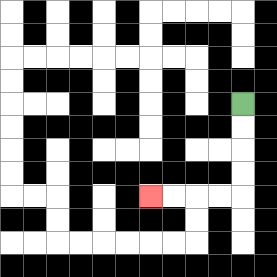{'start': '[10, 4]', 'end': '[6, 8]', 'path_directions': 'D,D,D,D,L,L,L,L', 'path_coordinates': '[[10, 4], [10, 5], [10, 6], [10, 7], [10, 8], [9, 8], [8, 8], [7, 8], [6, 8]]'}